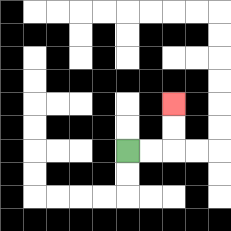{'start': '[5, 6]', 'end': '[7, 4]', 'path_directions': 'R,R,U,U', 'path_coordinates': '[[5, 6], [6, 6], [7, 6], [7, 5], [7, 4]]'}